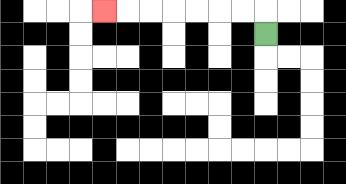{'start': '[11, 1]', 'end': '[4, 0]', 'path_directions': 'U,L,L,L,L,L,L,L', 'path_coordinates': '[[11, 1], [11, 0], [10, 0], [9, 0], [8, 0], [7, 0], [6, 0], [5, 0], [4, 0]]'}